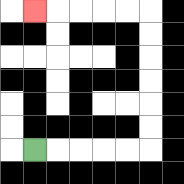{'start': '[1, 6]', 'end': '[1, 0]', 'path_directions': 'R,R,R,R,R,U,U,U,U,U,U,L,L,L,L,L', 'path_coordinates': '[[1, 6], [2, 6], [3, 6], [4, 6], [5, 6], [6, 6], [6, 5], [6, 4], [6, 3], [6, 2], [6, 1], [6, 0], [5, 0], [4, 0], [3, 0], [2, 0], [1, 0]]'}